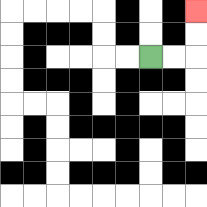{'start': '[6, 2]', 'end': '[8, 0]', 'path_directions': 'R,R,U,U', 'path_coordinates': '[[6, 2], [7, 2], [8, 2], [8, 1], [8, 0]]'}